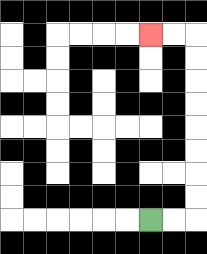{'start': '[6, 9]', 'end': '[6, 1]', 'path_directions': 'R,R,U,U,U,U,U,U,U,U,L,L', 'path_coordinates': '[[6, 9], [7, 9], [8, 9], [8, 8], [8, 7], [8, 6], [8, 5], [8, 4], [8, 3], [8, 2], [8, 1], [7, 1], [6, 1]]'}